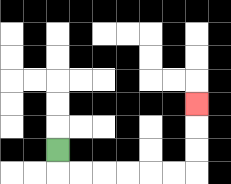{'start': '[2, 6]', 'end': '[8, 4]', 'path_directions': 'D,R,R,R,R,R,R,U,U,U', 'path_coordinates': '[[2, 6], [2, 7], [3, 7], [4, 7], [5, 7], [6, 7], [7, 7], [8, 7], [8, 6], [8, 5], [8, 4]]'}